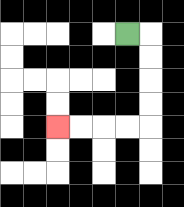{'start': '[5, 1]', 'end': '[2, 5]', 'path_directions': 'R,D,D,D,D,L,L,L,L', 'path_coordinates': '[[5, 1], [6, 1], [6, 2], [6, 3], [6, 4], [6, 5], [5, 5], [4, 5], [3, 5], [2, 5]]'}